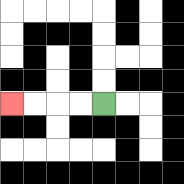{'start': '[4, 4]', 'end': '[0, 4]', 'path_directions': 'L,L,L,L', 'path_coordinates': '[[4, 4], [3, 4], [2, 4], [1, 4], [0, 4]]'}